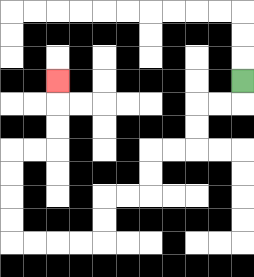{'start': '[10, 3]', 'end': '[2, 3]', 'path_directions': 'D,L,L,D,D,L,L,D,D,L,L,D,D,L,L,L,L,U,U,U,U,R,R,U,U,U', 'path_coordinates': '[[10, 3], [10, 4], [9, 4], [8, 4], [8, 5], [8, 6], [7, 6], [6, 6], [6, 7], [6, 8], [5, 8], [4, 8], [4, 9], [4, 10], [3, 10], [2, 10], [1, 10], [0, 10], [0, 9], [0, 8], [0, 7], [0, 6], [1, 6], [2, 6], [2, 5], [2, 4], [2, 3]]'}